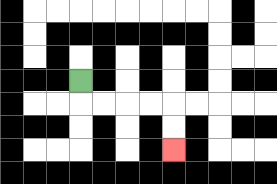{'start': '[3, 3]', 'end': '[7, 6]', 'path_directions': 'D,R,R,R,R,D,D', 'path_coordinates': '[[3, 3], [3, 4], [4, 4], [5, 4], [6, 4], [7, 4], [7, 5], [7, 6]]'}